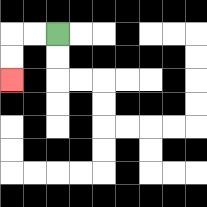{'start': '[2, 1]', 'end': '[0, 3]', 'path_directions': 'L,L,D,D', 'path_coordinates': '[[2, 1], [1, 1], [0, 1], [0, 2], [0, 3]]'}